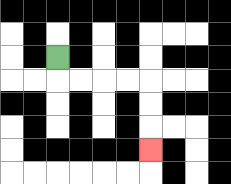{'start': '[2, 2]', 'end': '[6, 6]', 'path_directions': 'D,R,R,R,R,D,D,D', 'path_coordinates': '[[2, 2], [2, 3], [3, 3], [4, 3], [5, 3], [6, 3], [6, 4], [6, 5], [6, 6]]'}